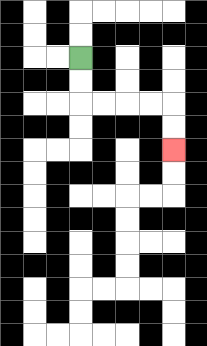{'start': '[3, 2]', 'end': '[7, 6]', 'path_directions': 'D,D,R,R,R,R,D,D', 'path_coordinates': '[[3, 2], [3, 3], [3, 4], [4, 4], [5, 4], [6, 4], [7, 4], [7, 5], [7, 6]]'}